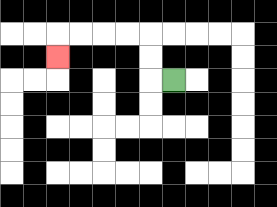{'start': '[7, 3]', 'end': '[2, 2]', 'path_directions': 'L,U,U,L,L,L,L,D', 'path_coordinates': '[[7, 3], [6, 3], [6, 2], [6, 1], [5, 1], [4, 1], [3, 1], [2, 1], [2, 2]]'}